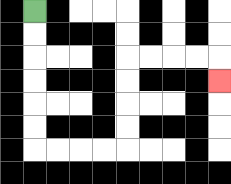{'start': '[1, 0]', 'end': '[9, 3]', 'path_directions': 'D,D,D,D,D,D,R,R,R,R,U,U,U,U,R,R,R,R,D', 'path_coordinates': '[[1, 0], [1, 1], [1, 2], [1, 3], [1, 4], [1, 5], [1, 6], [2, 6], [3, 6], [4, 6], [5, 6], [5, 5], [5, 4], [5, 3], [5, 2], [6, 2], [7, 2], [8, 2], [9, 2], [9, 3]]'}